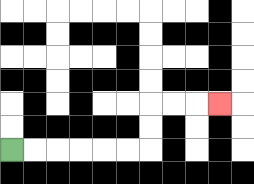{'start': '[0, 6]', 'end': '[9, 4]', 'path_directions': 'R,R,R,R,R,R,U,U,R,R,R', 'path_coordinates': '[[0, 6], [1, 6], [2, 6], [3, 6], [4, 6], [5, 6], [6, 6], [6, 5], [6, 4], [7, 4], [8, 4], [9, 4]]'}